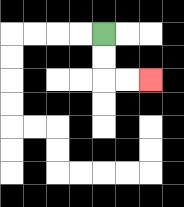{'start': '[4, 1]', 'end': '[6, 3]', 'path_directions': 'D,D,R,R', 'path_coordinates': '[[4, 1], [4, 2], [4, 3], [5, 3], [6, 3]]'}